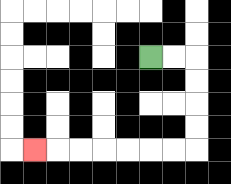{'start': '[6, 2]', 'end': '[1, 6]', 'path_directions': 'R,R,D,D,D,D,L,L,L,L,L,L,L', 'path_coordinates': '[[6, 2], [7, 2], [8, 2], [8, 3], [8, 4], [8, 5], [8, 6], [7, 6], [6, 6], [5, 6], [4, 6], [3, 6], [2, 6], [1, 6]]'}